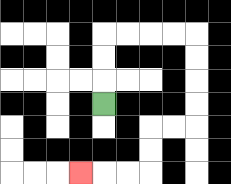{'start': '[4, 4]', 'end': '[3, 7]', 'path_directions': 'U,U,U,R,R,R,R,D,D,D,D,L,L,D,D,L,L,L', 'path_coordinates': '[[4, 4], [4, 3], [4, 2], [4, 1], [5, 1], [6, 1], [7, 1], [8, 1], [8, 2], [8, 3], [8, 4], [8, 5], [7, 5], [6, 5], [6, 6], [6, 7], [5, 7], [4, 7], [3, 7]]'}